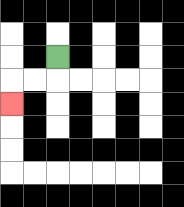{'start': '[2, 2]', 'end': '[0, 4]', 'path_directions': 'D,L,L,D', 'path_coordinates': '[[2, 2], [2, 3], [1, 3], [0, 3], [0, 4]]'}